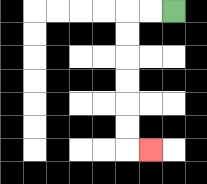{'start': '[7, 0]', 'end': '[6, 6]', 'path_directions': 'L,L,D,D,D,D,D,D,R', 'path_coordinates': '[[7, 0], [6, 0], [5, 0], [5, 1], [5, 2], [5, 3], [5, 4], [5, 5], [5, 6], [6, 6]]'}